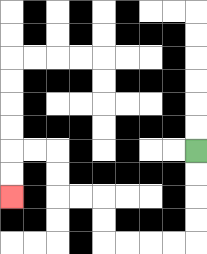{'start': '[8, 6]', 'end': '[0, 8]', 'path_directions': 'D,D,D,D,L,L,L,L,U,U,L,L,U,U,L,L,D,D', 'path_coordinates': '[[8, 6], [8, 7], [8, 8], [8, 9], [8, 10], [7, 10], [6, 10], [5, 10], [4, 10], [4, 9], [4, 8], [3, 8], [2, 8], [2, 7], [2, 6], [1, 6], [0, 6], [0, 7], [0, 8]]'}